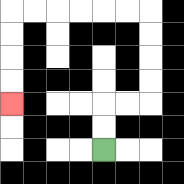{'start': '[4, 6]', 'end': '[0, 4]', 'path_directions': 'U,U,R,R,U,U,U,U,L,L,L,L,L,L,D,D,D,D', 'path_coordinates': '[[4, 6], [4, 5], [4, 4], [5, 4], [6, 4], [6, 3], [6, 2], [6, 1], [6, 0], [5, 0], [4, 0], [3, 0], [2, 0], [1, 0], [0, 0], [0, 1], [0, 2], [0, 3], [0, 4]]'}